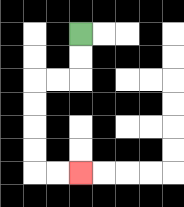{'start': '[3, 1]', 'end': '[3, 7]', 'path_directions': 'D,D,L,L,D,D,D,D,R,R', 'path_coordinates': '[[3, 1], [3, 2], [3, 3], [2, 3], [1, 3], [1, 4], [1, 5], [1, 6], [1, 7], [2, 7], [3, 7]]'}